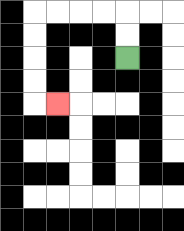{'start': '[5, 2]', 'end': '[2, 4]', 'path_directions': 'U,U,L,L,L,L,D,D,D,D,R', 'path_coordinates': '[[5, 2], [5, 1], [5, 0], [4, 0], [3, 0], [2, 0], [1, 0], [1, 1], [1, 2], [1, 3], [1, 4], [2, 4]]'}